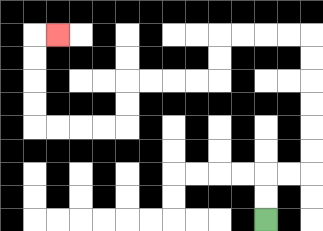{'start': '[11, 9]', 'end': '[2, 1]', 'path_directions': 'U,U,R,R,U,U,U,U,U,U,L,L,L,L,D,D,L,L,L,L,D,D,L,L,L,L,U,U,U,U,R', 'path_coordinates': '[[11, 9], [11, 8], [11, 7], [12, 7], [13, 7], [13, 6], [13, 5], [13, 4], [13, 3], [13, 2], [13, 1], [12, 1], [11, 1], [10, 1], [9, 1], [9, 2], [9, 3], [8, 3], [7, 3], [6, 3], [5, 3], [5, 4], [5, 5], [4, 5], [3, 5], [2, 5], [1, 5], [1, 4], [1, 3], [1, 2], [1, 1], [2, 1]]'}